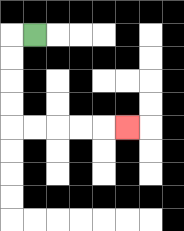{'start': '[1, 1]', 'end': '[5, 5]', 'path_directions': 'L,D,D,D,D,R,R,R,R,R', 'path_coordinates': '[[1, 1], [0, 1], [0, 2], [0, 3], [0, 4], [0, 5], [1, 5], [2, 5], [3, 5], [4, 5], [5, 5]]'}